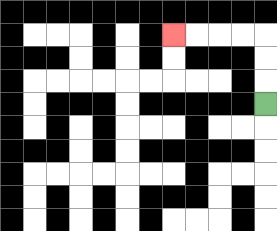{'start': '[11, 4]', 'end': '[7, 1]', 'path_directions': 'U,U,U,L,L,L,L', 'path_coordinates': '[[11, 4], [11, 3], [11, 2], [11, 1], [10, 1], [9, 1], [8, 1], [7, 1]]'}